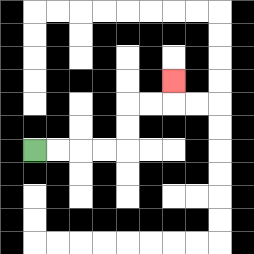{'start': '[1, 6]', 'end': '[7, 3]', 'path_directions': 'R,R,R,R,U,U,R,R,U', 'path_coordinates': '[[1, 6], [2, 6], [3, 6], [4, 6], [5, 6], [5, 5], [5, 4], [6, 4], [7, 4], [7, 3]]'}